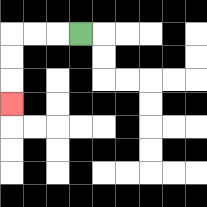{'start': '[3, 1]', 'end': '[0, 4]', 'path_directions': 'L,L,L,D,D,D', 'path_coordinates': '[[3, 1], [2, 1], [1, 1], [0, 1], [0, 2], [0, 3], [0, 4]]'}